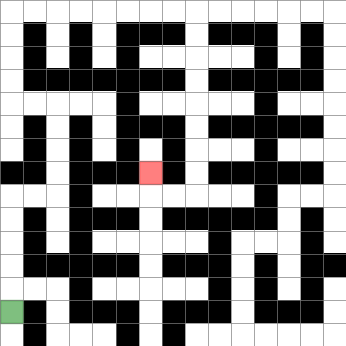{'start': '[0, 13]', 'end': '[6, 7]', 'path_directions': 'U,U,U,U,U,R,R,U,U,U,U,L,L,U,U,U,U,R,R,R,R,R,R,R,R,D,D,D,D,D,D,D,D,L,L,U', 'path_coordinates': '[[0, 13], [0, 12], [0, 11], [0, 10], [0, 9], [0, 8], [1, 8], [2, 8], [2, 7], [2, 6], [2, 5], [2, 4], [1, 4], [0, 4], [0, 3], [0, 2], [0, 1], [0, 0], [1, 0], [2, 0], [3, 0], [4, 0], [5, 0], [6, 0], [7, 0], [8, 0], [8, 1], [8, 2], [8, 3], [8, 4], [8, 5], [8, 6], [8, 7], [8, 8], [7, 8], [6, 8], [6, 7]]'}